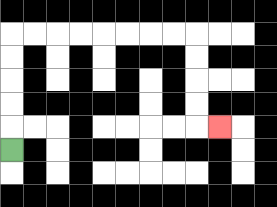{'start': '[0, 6]', 'end': '[9, 5]', 'path_directions': 'U,U,U,U,U,R,R,R,R,R,R,R,R,D,D,D,D,R', 'path_coordinates': '[[0, 6], [0, 5], [0, 4], [0, 3], [0, 2], [0, 1], [1, 1], [2, 1], [3, 1], [4, 1], [5, 1], [6, 1], [7, 1], [8, 1], [8, 2], [8, 3], [8, 4], [8, 5], [9, 5]]'}